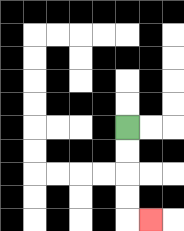{'start': '[5, 5]', 'end': '[6, 9]', 'path_directions': 'D,D,D,D,R', 'path_coordinates': '[[5, 5], [5, 6], [5, 7], [5, 8], [5, 9], [6, 9]]'}